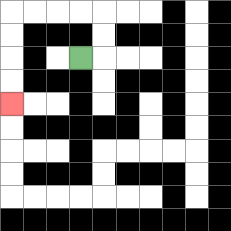{'start': '[3, 2]', 'end': '[0, 4]', 'path_directions': 'R,U,U,L,L,L,L,D,D,D,D', 'path_coordinates': '[[3, 2], [4, 2], [4, 1], [4, 0], [3, 0], [2, 0], [1, 0], [0, 0], [0, 1], [0, 2], [0, 3], [0, 4]]'}